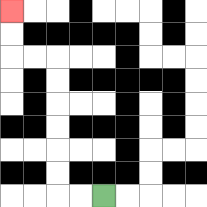{'start': '[4, 8]', 'end': '[0, 0]', 'path_directions': 'L,L,U,U,U,U,U,U,L,L,U,U', 'path_coordinates': '[[4, 8], [3, 8], [2, 8], [2, 7], [2, 6], [2, 5], [2, 4], [2, 3], [2, 2], [1, 2], [0, 2], [0, 1], [0, 0]]'}